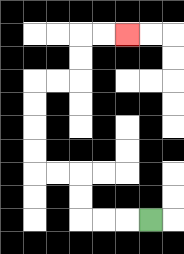{'start': '[6, 9]', 'end': '[5, 1]', 'path_directions': 'L,L,L,U,U,L,L,U,U,U,U,R,R,U,U,R,R', 'path_coordinates': '[[6, 9], [5, 9], [4, 9], [3, 9], [3, 8], [3, 7], [2, 7], [1, 7], [1, 6], [1, 5], [1, 4], [1, 3], [2, 3], [3, 3], [3, 2], [3, 1], [4, 1], [5, 1]]'}